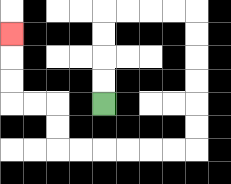{'start': '[4, 4]', 'end': '[0, 1]', 'path_directions': 'U,U,U,U,R,R,R,R,D,D,D,D,D,D,L,L,L,L,L,L,U,U,L,L,U,U,U', 'path_coordinates': '[[4, 4], [4, 3], [4, 2], [4, 1], [4, 0], [5, 0], [6, 0], [7, 0], [8, 0], [8, 1], [8, 2], [8, 3], [8, 4], [8, 5], [8, 6], [7, 6], [6, 6], [5, 6], [4, 6], [3, 6], [2, 6], [2, 5], [2, 4], [1, 4], [0, 4], [0, 3], [0, 2], [0, 1]]'}